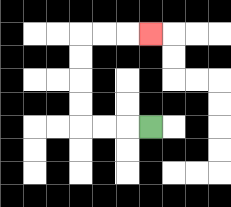{'start': '[6, 5]', 'end': '[6, 1]', 'path_directions': 'L,L,L,U,U,U,U,R,R,R', 'path_coordinates': '[[6, 5], [5, 5], [4, 5], [3, 5], [3, 4], [3, 3], [3, 2], [3, 1], [4, 1], [5, 1], [6, 1]]'}